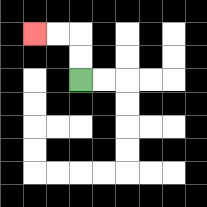{'start': '[3, 3]', 'end': '[1, 1]', 'path_directions': 'U,U,L,L', 'path_coordinates': '[[3, 3], [3, 2], [3, 1], [2, 1], [1, 1]]'}